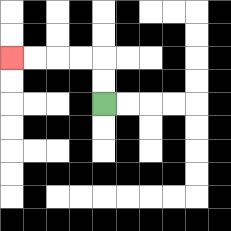{'start': '[4, 4]', 'end': '[0, 2]', 'path_directions': 'U,U,L,L,L,L', 'path_coordinates': '[[4, 4], [4, 3], [4, 2], [3, 2], [2, 2], [1, 2], [0, 2]]'}